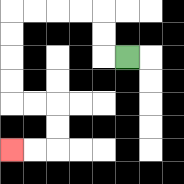{'start': '[5, 2]', 'end': '[0, 6]', 'path_directions': 'L,U,U,L,L,L,L,D,D,D,D,R,R,D,D,L,L', 'path_coordinates': '[[5, 2], [4, 2], [4, 1], [4, 0], [3, 0], [2, 0], [1, 0], [0, 0], [0, 1], [0, 2], [0, 3], [0, 4], [1, 4], [2, 4], [2, 5], [2, 6], [1, 6], [0, 6]]'}